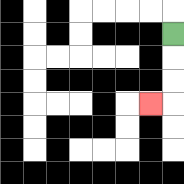{'start': '[7, 1]', 'end': '[6, 4]', 'path_directions': 'D,D,D,L', 'path_coordinates': '[[7, 1], [7, 2], [7, 3], [7, 4], [6, 4]]'}